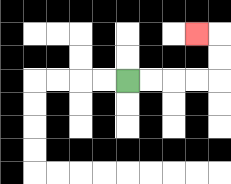{'start': '[5, 3]', 'end': '[8, 1]', 'path_directions': 'R,R,R,R,U,U,L', 'path_coordinates': '[[5, 3], [6, 3], [7, 3], [8, 3], [9, 3], [9, 2], [9, 1], [8, 1]]'}